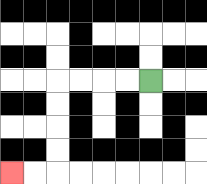{'start': '[6, 3]', 'end': '[0, 7]', 'path_directions': 'L,L,L,L,D,D,D,D,L,L', 'path_coordinates': '[[6, 3], [5, 3], [4, 3], [3, 3], [2, 3], [2, 4], [2, 5], [2, 6], [2, 7], [1, 7], [0, 7]]'}